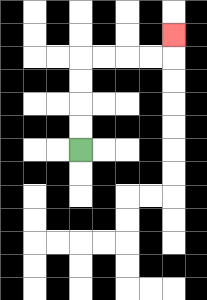{'start': '[3, 6]', 'end': '[7, 1]', 'path_directions': 'U,U,U,U,R,R,R,R,U', 'path_coordinates': '[[3, 6], [3, 5], [3, 4], [3, 3], [3, 2], [4, 2], [5, 2], [6, 2], [7, 2], [7, 1]]'}